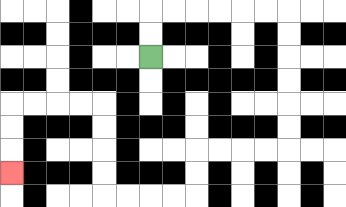{'start': '[6, 2]', 'end': '[0, 7]', 'path_directions': 'U,U,R,R,R,R,R,R,D,D,D,D,D,D,L,L,L,L,D,D,L,L,L,L,U,U,U,U,L,L,L,L,D,D,D', 'path_coordinates': '[[6, 2], [6, 1], [6, 0], [7, 0], [8, 0], [9, 0], [10, 0], [11, 0], [12, 0], [12, 1], [12, 2], [12, 3], [12, 4], [12, 5], [12, 6], [11, 6], [10, 6], [9, 6], [8, 6], [8, 7], [8, 8], [7, 8], [6, 8], [5, 8], [4, 8], [4, 7], [4, 6], [4, 5], [4, 4], [3, 4], [2, 4], [1, 4], [0, 4], [0, 5], [0, 6], [0, 7]]'}